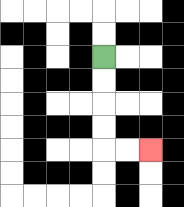{'start': '[4, 2]', 'end': '[6, 6]', 'path_directions': 'D,D,D,D,R,R', 'path_coordinates': '[[4, 2], [4, 3], [4, 4], [4, 5], [4, 6], [5, 6], [6, 6]]'}